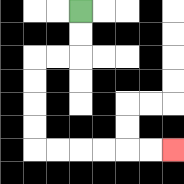{'start': '[3, 0]', 'end': '[7, 6]', 'path_directions': 'D,D,L,L,D,D,D,D,R,R,R,R,R,R', 'path_coordinates': '[[3, 0], [3, 1], [3, 2], [2, 2], [1, 2], [1, 3], [1, 4], [1, 5], [1, 6], [2, 6], [3, 6], [4, 6], [5, 6], [6, 6], [7, 6]]'}